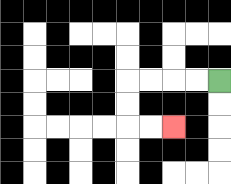{'start': '[9, 3]', 'end': '[7, 5]', 'path_directions': 'L,L,L,L,D,D,R,R', 'path_coordinates': '[[9, 3], [8, 3], [7, 3], [6, 3], [5, 3], [5, 4], [5, 5], [6, 5], [7, 5]]'}